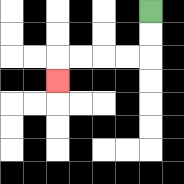{'start': '[6, 0]', 'end': '[2, 3]', 'path_directions': 'D,D,L,L,L,L,D', 'path_coordinates': '[[6, 0], [6, 1], [6, 2], [5, 2], [4, 2], [3, 2], [2, 2], [2, 3]]'}